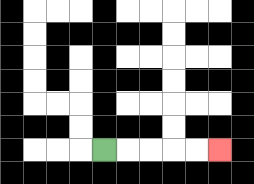{'start': '[4, 6]', 'end': '[9, 6]', 'path_directions': 'R,R,R,R,R', 'path_coordinates': '[[4, 6], [5, 6], [6, 6], [7, 6], [8, 6], [9, 6]]'}